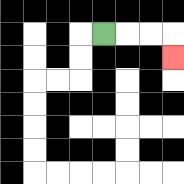{'start': '[4, 1]', 'end': '[7, 2]', 'path_directions': 'R,R,R,D', 'path_coordinates': '[[4, 1], [5, 1], [6, 1], [7, 1], [7, 2]]'}